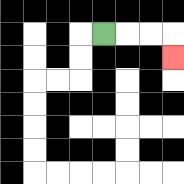{'start': '[4, 1]', 'end': '[7, 2]', 'path_directions': 'R,R,R,D', 'path_coordinates': '[[4, 1], [5, 1], [6, 1], [7, 1], [7, 2]]'}